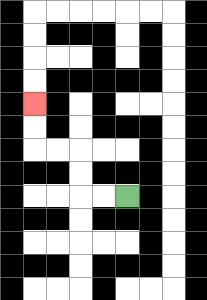{'start': '[5, 8]', 'end': '[1, 4]', 'path_directions': 'L,L,U,U,L,L,U,U', 'path_coordinates': '[[5, 8], [4, 8], [3, 8], [3, 7], [3, 6], [2, 6], [1, 6], [1, 5], [1, 4]]'}